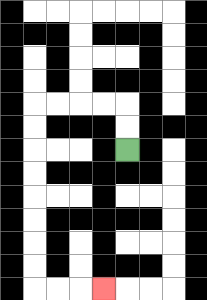{'start': '[5, 6]', 'end': '[4, 12]', 'path_directions': 'U,U,L,L,L,L,D,D,D,D,D,D,D,D,R,R,R', 'path_coordinates': '[[5, 6], [5, 5], [5, 4], [4, 4], [3, 4], [2, 4], [1, 4], [1, 5], [1, 6], [1, 7], [1, 8], [1, 9], [1, 10], [1, 11], [1, 12], [2, 12], [3, 12], [4, 12]]'}